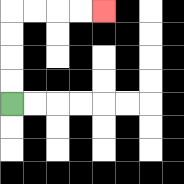{'start': '[0, 4]', 'end': '[4, 0]', 'path_directions': 'U,U,U,U,R,R,R,R', 'path_coordinates': '[[0, 4], [0, 3], [0, 2], [0, 1], [0, 0], [1, 0], [2, 0], [3, 0], [4, 0]]'}